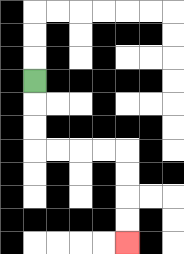{'start': '[1, 3]', 'end': '[5, 10]', 'path_directions': 'D,D,D,R,R,R,R,D,D,D,D', 'path_coordinates': '[[1, 3], [1, 4], [1, 5], [1, 6], [2, 6], [3, 6], [4, 6], [5, 6], [5, 7], [5, 8], [5, 9], [5, 10]]'}